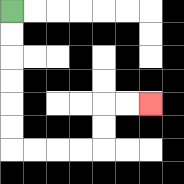{'start': '[0, 0]', 'end': '[6, 4]', 'path_directions': 'D,D,D,D,D,D,R,R,R,R,U,U,R,R', 'path_coordinates': '[[0, 0], [0, 1], [0, 2], [0, 3], [0, 4], [0, 5], [0, 6], [1, 6], [2, 6], [3, 6], [4, 6], [4, 5], [4, 4], [5, 4], [6, 4]]'}